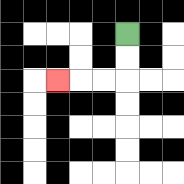{'start': '[5, 1]', 'end': '[2, 3]', 'path_directions': 'D,D,L,L,L', 'path_coordinates': '[[5, 1], [5, 2], [5, 3], [4, 3], [3, 3], [2, 3]]'}